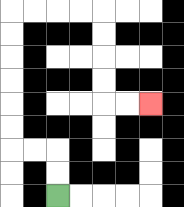{'start': '[2, 8]', 'end': '[6, 4]', 'path_directions': 'U,U,L,L,U,U,U,U,U,U,R,R,R,R,D,D,D,D,R,R', 'path_coordinates': '[[2, 8], [2, 7], [2, 6], [1, 6], [0, 6], [0, 5], [0, 4], [0, 3], [0, 2], [0, 1], [0, 0], [1, 0], [2, 0], [3, 0], [4, 0], [4, 1], [4, 2], [4, 3], [4, 4], [5, 4], [6, 4]]'}